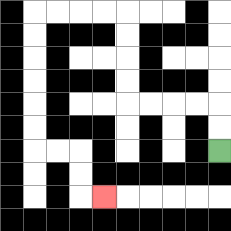{'start': '[9, 6]', 'end': '[4, 8]', 'path_directions': 'U,U,L,L,L,L,U,U,U,U,L,L,L,L,D,D,D,D,D,D,R,R,D,D,R', 'path_coordinates': '[[9, 6], [9, 5], [9, 4], [8, 4], [7, 4], [6, 4], [5, 4], [5, 3], [5, 2], [5, 1], [5, 0], [4, 0], [3, 0], [2, 0], [1, 0], [1, 1], [1, 2], [1, 3], [1, 4], [1, 5], [1, 6], [2, 6], [3, 6], [3, 7], [3, 8], [4, 8]]'}